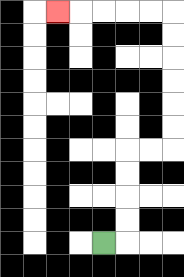{'start': '[4, 10]', 'end': '[2, 0]', 'path_directions': 'R,U,U,U,U,R,R,U,U,U,U,U,U,L,L,L,L,L', 'path_coordinates': '[[4, 10], [5, 10], [5, 9], [5, 8], [5, 7], [5, 6], [6, 6], [7, 6], [7, 5], [7, 4], [7, 3], [7, 2], [7, 1], [7, 0], [6, 0], [5, 0], [4, 0], [3, 0], [2, 0]]'}